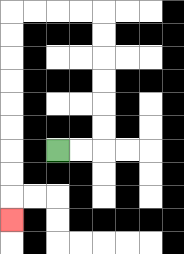{'start': '[2, 6]', 'end': '[0, 9]', 'path_directions': 'R,R,U,U,U,U,U,U,L,L,L,L,D,D,D,D,D,D,D,D,D', 'path_coordinates': '[[2, 6], [3, 6], [4, 6], [4, 5], [4, 4], [4, 3], [4, 2], [4, 1], [4, 0], [3, 0], [2, 0], [1, 0], [0, 0], [0, 1], [0, 2], [0, 3], [0, 4], [0, 5], [0, 6], [0, 7], [0, 8], [0, 9]]'}